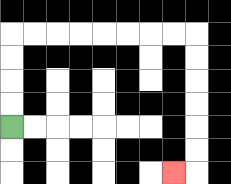{'start': '[0, 5]', 'end': '[7, 7]', 'path_directions': 'U,U,U,U,R,R,R,R,R,R,R,R,D,D,D,D,D,D,L', 'path_coordinates': '[[0, 5], [0, 4], [0, 3], [0, 2], [0, 1], [1, 1], [2, 1], [3, 1], [4, 1], [5, 1], [6, 1], [7, 1], [8, 1], [8, 2], [8, 3], [8, 4], [8, 5], [8, 6], [8, 7], [7, 7]]'}